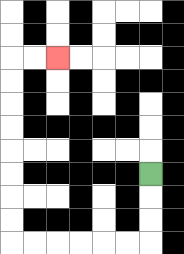{'start': '[6, 7]', 'end': '[2, 2]', 'path_directions': 'D,D,D,L,L,L,L,L,L,U,U,U,U,U,U,U,U,R,R', 'path_coordinates': '[[6, 7], [6, 8], [6, 9], [6, 10], [5, 10], [4, 10], [3, 10], [2, 10], [1, 10], [0, 10], [0, 9], [0, 8], [0, 7], [0, 6], [0, 5], [0, 4], [0, 3], [0, 2], [1, 2], [2, 2]]'}